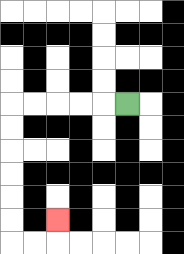{'start': '[5, 4]', 'end': '[2, 9]', 'path_directions': 'L,L,L,L,L,D,D,D,D,D,D,R,R,U', 'path_coordinates': '[[5, 4], [4, 4], [3, 4], [2, 4], [1, 4], [0, 4], [0, 5], [0, 6], [0, 7], [0, 8], [0, 9], [0, 10], [1, 10], [2, 10], [2, 9]]'}